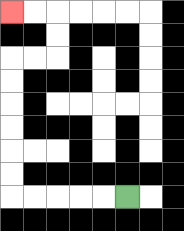{'start': '[5, 8]', 'end': '[0, 0]', 'path_directions': 'L,L,L,L,L,U,U,U,U,U,U,R,R,U,U,L,L', 'path_coordinates': '[[5, 8], [4, 8], [3, 8], [2, 8], [1, 8], [0, 8], [0, 7], [0, 6], [0, 5], [0, 4], [0, 3], [0, 2], [1, 2], [2, 2], [2, 1], [2, 0], [1, 0], [0, 0]]'}